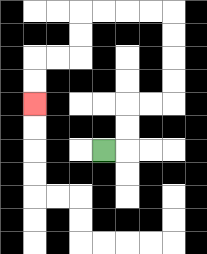{'start': '[4, 6]', 'end': '[1, 4]', 'path_directions': 'R,U,U,R,R,U,U,U,U,L,L,L,L,D,D,L,L,D,D', 'path_coordinates': '[[4, 6], [5, 6], [5, 5], [5, 4], [6, 4], [7, 4], [7, 3], [7, 2], [7, 1], [7, 0], [6, 0], [5, 0], [4, 0], [3, 0], [3, 1], [3, 2], [2, 2], [1, 2], [1, 3], [1, 4]]'}